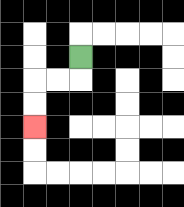{'start': '[3, 2]', 'end': '[1, 5]', 'path_directions': 'D,L,L,D,D', 'path_coordinates': '[[3, 2], [3, 3], [2, 3], [1, 3], [1, 4], [1, 5]]'}